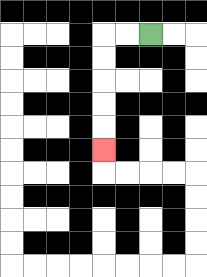{'start': '[6, 1]', 'end': '[4, 6]', 'path_directions': 'L,L,D,D,D,D,D', 'path_coordinates': '[[6, 1], [5, 1], [4, 1], [4, 2], [4, 3], [4, 4], [4, 5], [4, 6]]'}